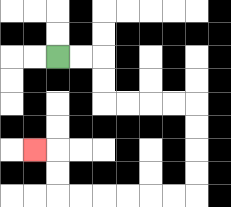{'start': '[2, 2]', 'end': '[1, 6]', 'path_directions': 'R,R,D,D,R,R,R,R,D,D,D,D,L,L,L,L,L,L,U,U,L', 'path_coordinates': '[[2, 2], [3, 2], [4, 2], [4, 3], [4, 4], [5, 4], [6, 4], [7, 4], [8, 4], [8, 5], [8, 6], [8, 7], [8, 8], [7, 8], [6, 8], [5, 8], [4, 8], [3, 8], [2, 8], [2, 7], [2, 6], [1, 6]]'}